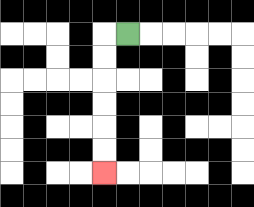{'start': '[5, 1]', 'end': '[4, 7]', 'path_directions': 'L,D,D,D,D,D,D', 'path_coordinates': '[[5, 1], [4, 1], [4, 2], [4, 3], [4, 4], [4, 5], [4, 6], [4, 7]]'}